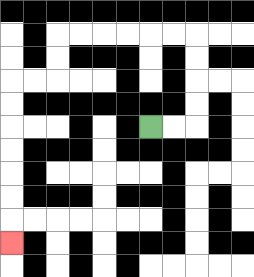{'start': '[6, 5]', 'end': '[0, 10]', 'path_directions': 'R,R,U,U,U,U,L,L,L,L,L,L,D,D,L,L,D,D,D,D,D,D,D', 'path_coordinates': '[[6, 5], [7, 5], [8, 5], [8, 4], [8, 3], [8, 2], [8, 1], [7, 1], [6, 1], [5, 1], [4, 1], [3, 1], [2, 1], [2, 2], [2, 3], [1, 3], [0, 3], [0, 4], [0, 5], [0, 6], [0, 7], [0, 8], [0, 9], [0, 10]]'}